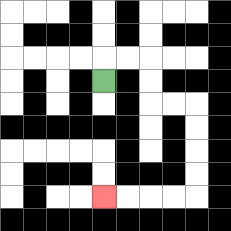{'start': '[4, 3]', 'end': '[4, 8]', 'path_directions': 'U,R,R,D,D,R,R,D,D,D,D,L,L,L,L', 'path_coordinates': '[[4, 3], [4, 2], [5, 2], [6, 2], [6, 3], [6, 4], [7, 4], [8, 4], [8, 5], [8, 6], [8, 7], [8, 8], [7, 8], [6, 8], [5, 8], [4, 8]]'}